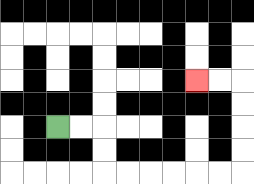{'start': '[2, 5]', 'end': '[8, 3]', 'path_directions': 'R,R,D,D,R,R,R,R,R,R,U,U,U,U,L,L', 'path_coordinates': '[[2, 5], [3, 5], [4, 5], [4, 6], [4, 7], [5, 7], [6, 7], [7, 7], [8, 7], [9, 7], [10, 7], [10, 6], [10, 5], [10, 4], [10, 3], [9, 3], [8, 3]]'}